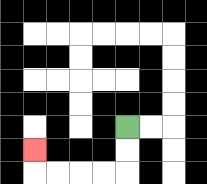{'start': '[5, 5]', 'end': '[1, 6]', 'path_directions': 'D,D,L,L,L,L,U', 'path_coordinates': '[[5, 5], [5, 6], [5, 7], [4, 7], [3, 7], [2, 7], [1, 7], [1, 6]]'}